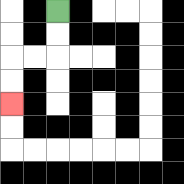{'start': '[2, 0]', 'end': '[0, 4]', 'path_directions': 'D,D,L,L,D,D', 'path_coordinates': '[[2, 0], [2, 1], [2, 2], [1, 2], [0, 2], [0, 3], [0, 4]]'}